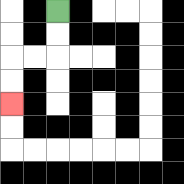{'start': '[2, 0]', 'end': '[0, 4]', 'path_directions': 'D,D,L,L,D,D', 'path_coordinates': '[[2, 0], [2, 1], [2, 2], [1, 2], [0, 2], [0, 3], [0, 4]]'}